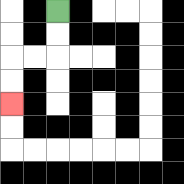{'start': '[2, 0]', 'end': '[0, 4]', 'path_directions': 'D,D,L,L,D,D', 'path_coordinates': '[[2, 0], [2, 1], [2, 2], [1, 2], [0, 2], [0, 3], [0, 4]]'}